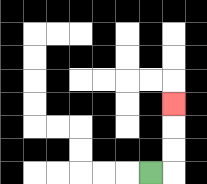{'start': '[6, 7]', 'end': '[7, 4]', 'path_directions': 'R,U,U,U', 'path_coordinates': '[[6, 7], [7, 7], [7, 6], [7, 5], [7, 4]]'}